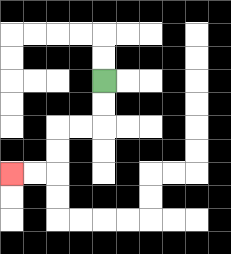{'start': '[4, 3]', 'end': '[0, 7]', 'path_directions': 'D,D,L,L,D,D,L,L', 'path_coordinates': '[[4, 3], [4, 4], [4, 5], [3, 5], [2, 5], [2, 6], [2, 7], [1, 7], [0, 7]]'}